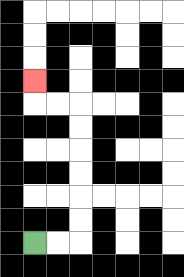{'start': '[1, 10]', 'end': '[1, 3]', 'path_directions': 'R,R,U,U,U,U,U,U,L,L,U', 'path_coordinates': '[[1, 10], [2, 10], [3, 10], [3, 9], [3, 8], [3, 7], [3, 6], [3, 5], [3, 4], [2, 4], [1, 4], [1, 3]]'}